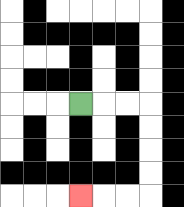{'start': '[3, 4]', 'end': '[3, 8]', 'path_directions': 'R,R,R,D,D,D,D,L,L,L', 'path_coordinates': '[[3, 4], [4, 4], [5, 4], [6, 4], [6, 5], [6, 6], [6, 7], [6, 8], [5, 8], [4, 8], [3, 8]]'}